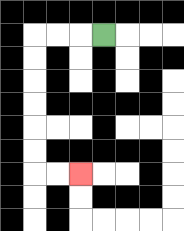{'start': '[4, 1]', 'end': '[3, 7]', 'path_directions': 'L,L,L,D,D,D,D,D,D,R,R', 'path_coordinates': '[[4, 1], [3, 1], [2, 1], [1, 1], [1, 2], [1, 3], [1, 4], [1, 5], [1, 6], [1, 7], [2, 7], [3, 7]]'}